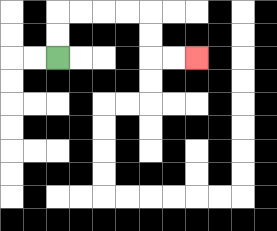{'start': '[2, 2]', 'end': '[8, 2]', 'path_directions': 'U,U,R,R,R,R,D,D,R,R', 'path_coordinates': '[[2, 2], [2, 1], [2, 0], [3, 0], [4, 0], [5, 0], [6, 0], [6, 1], [6, 2], [7, 2], [8, 2]]'}